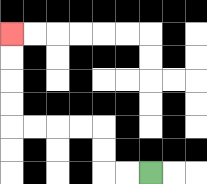{'start': '[6, 7]', 'end': '[0, 1]', 'path_directions': 'L,L,U,U,L,L,L,L,U,U,U,U', 'path_coordinates': '[[6, 7], [5, 7], [4, 7], [4, 6], [4, 5], [3, 5], [2, 5], [1, 5], [0, 5], [0, 4], [0, 3], [0, 2], [0, 1]]'}